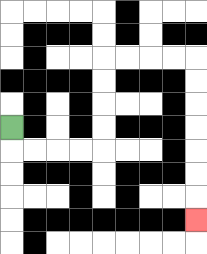{'start': '[0, 5]', 'end': '[8, 9]', 'path_directions': 'D,R,R,R,R,U,U,U,U,R,R,R,R,D,D,D,D,D,D,D', 'path_coordinates': '[[0, 5], [0, 6], [1, 6], [2, 6], [3, 6], [4, 6], [4, 5], [4, 4], [4, 3], [4, 2], [5, 2], [6, 2], [7, 2], [8, 2], [8, 3], [8, 4], [8, 5], [8, 6], [8, 7], [8, 8], [8, 9]]'}